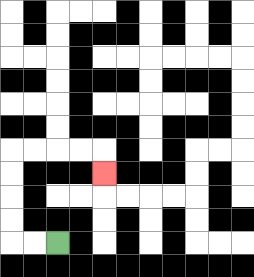{'start': '[2, 10]', 'end': '[4, 7]', 'path_directions': 'L,L,U,U,U,U,R,R,R,R,D', 'path_coordinates': '[[2, 10], [1, 10], [0, 10], [0, 9], [0, 8], [0, 7], [0, 6], [1, 6], [2, 6], [3, 6], [4, 6], [4, 7]]'}